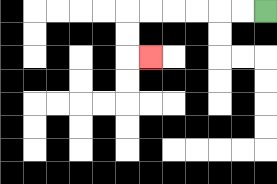{'start': '[11, 0]', 'end': '[6, 2]', 'path_directions': 'L,L,L,L,L,L,D,D,R', 'path_coordinates': '[[11, 0], [10, 0], [9, 0], [8, 0], [7, 0], [6, 0], [5, 0], [5, 1], [5, 2], [6, 2]]'}